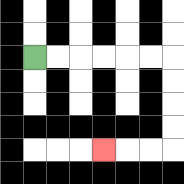{'start': '[1, 2]', 'end': '[4, 6]', 'path_directions': 'R,R,R,R,R,R,D,D,D,D,L,L,L', 'path_coordinates': '[[1, 2], [2, 2], [3, 2], [4, 2], [5, 2], [6, 2], [7, 2], [7, 3], [7, 4], [7, 5], [7, 6], [6, 6], [5, 6], [4, 6]]'}